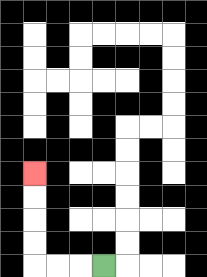{'start': '[4, 11]', 'end': '[1, 7]', 'path_directions': 'L,L,L,U,U,U,U', 'path_coordinates': '[[4, 11], [3, 11], [2, 11], [1, 11], [1, 10], [1, 9], [1, 8], [1, 7]]'}